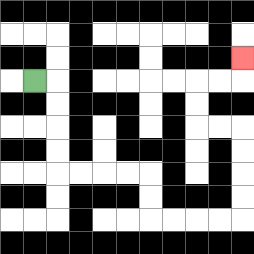{'start': '[1, 3]', 'end': '[10, 2]', 'path_directions': 'R,D,D,D,D,R,R,R,R,D,D,R,R,R,R,U,U,U,U,L,L,U,U,R,R,U', 'path_coordinates': '[[1, 3], [2, 3], [2, 4], [2, 5], [2, 6], [2, 7], [3, 7], [4, 7], [5, 7], [6, 7], [6, 8], [6, 9], [7, 9], [8, 9], [9, 9], [10, 9], [10, 8], [10, 7], [10, 6], [10, 5], [9, 5], [8, 5], [8, 4], [8, 3], [9, 3], [10, 3], [10, 2]]'}